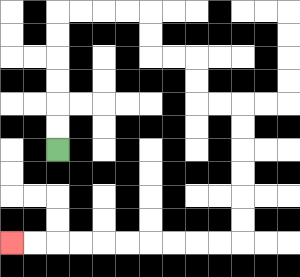{'start': '[2, 6]', 'end': '[0, 10]', 'path_directions': 'U,U,U,U,U,U,R,R,R,R,D,D,R,R,D,D,R,R,D,D,D,D,D,D,L,L,L,L,L,L,L,L,L,L', 'path_coordinates': '[[2, 6], [2, 5], [2, 4], [2, 3], [2, 2], [2, 1], [2, 0], [3, 0], [4, 0], [5, 0], [6, 0], [6, 1], [6, 2], [7, 2], [8, 2], [8, 3], [8, 4], [9, 4], [10, 4], [10, 5], [10, 6], [10, 7], [10, 8], [10, 9], [10, 10], [9, 10], [8, 10], [7, 10], [6, 10], [5, 10], [4, 10], [3, 10], [2, 10], [1, 10], [0, 10]]'}